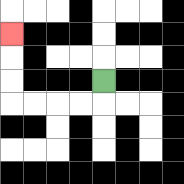{'start': '[4, 3]', 'end': '[0, 1]', 'path_directions': 'D,L,L,L,L,U,U,U', 'path_coordinates': '[[4, 3], [4, 4], [3, 4], [2, 4], [1, 4], [0, 4], [0, 3], [0, 2], [0, 1]]'}